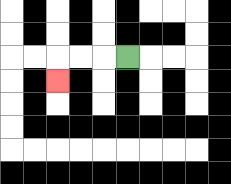{'start': '[5, 2]', 'end': '[2, 3]', 'path_directions': 'L,L,L,D', 'path_coordinates': '[[5, 2], [4, 2], [3, 2], [2, 2], [2, 3]]'}